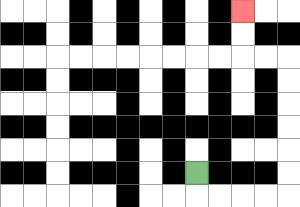{'start': '[8, 7]', 'end': '[10, 0]', 'path_directions': 'D,R,R,R,R,U,U,U,U,U,U,L,L,U,U', 'path_coordinates': '[[8, 7], [8, 8], [9, 8], [10, 8], [11, 8], [12, 8], [12, 7], [12, 6], [12, 5], [12, 4], [12, 3], [12, 2], [11, 2], [10, 2], [10, 1], [10, 0]]'}